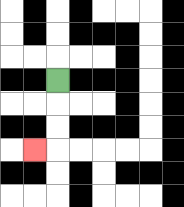{'start': '[2, 3]', 'end': '[1, 6]', 'path_directions': 'D,D,D,L', 'path_coordinates': '[[2, 3], [2, 4], [2, 5], [2, 6], [1, 6]]'}